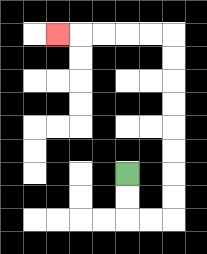{'start': '[5, 7]', 'end': '[2, 1]', 'path_directions': 'D,D,R,R,U,U,U,U,U,U,U,U,L,L,L,L,L', 'path_coordinates': '[[5, 7], [5, 8], [5, 9], [6, 9], [7, 9], [7, 8], [7, 7], [7, 6], [7, 5], [7, 4], [7, 3], [7, 2], [7, 1], [6, 1], [5, 1], [4, 1], [3, 1], [2, 1]]'}